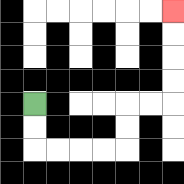{'start': '[1, 4]', 'end': '[7, 0]', 'path_directions': 'D,D,R,R,R,R,U,U,R,R,U,U,U,U', 'path_coordinates': '[[1, 4], [1, 5], [1, 6], [2, 6], [3, 6], [4, 6], [5, 6], [5, 5], [5, 4], [6, 4], [7, 4], [7, 3], [7, 2], [7, 1], [7, 0]]'}